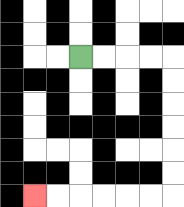{'start': '[3, 2]', 'end': '[1, 8]', 'path_directions': 'R,R,R,R,D,D,D,D,D,D,L,L,L,L,L,L', 'path_coordinates': '[[3, 2], [4, 2], [5, 2], [6, 2], [7, 2], [7, 3], [7, 4], [7, 5], [7, 6], [7, 7], [7, 8], [6, 8], [5, 8], [4, 8], [3, 8], [2, 8], [1, 8]]'}